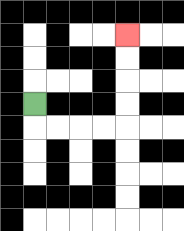{'start': '[1, 4]', 'end': '[5, 1]', 'path_directions': 'D,R,R,R,R,U,U,U,U', 'path_coordinates': '[[1, 4], [1, 5], [2, 5], [3, 5], [4, 5], [5, 5], [5, 4], [5, 3], [5, 2], [5, 1]]'}